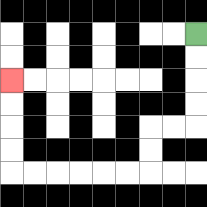{'start': '[8, 1]', 'end': '[0, 3]', 'path_directions': 'D,D,D,D,L,L,D,D,L,L,L,L,L,L,U,U,U,U', 'path_coordinates': '[[8, 1], [8, 2], [8, 3], [8, 4], [8, 5], [7, 5], [6, 5], [6, 6], [6, 7], [5, 7], [4, 7], [3, 7], [2, 7], [1, 7], [0, 7], [0, 6], [0, 5], [0, 4], [0, 3]]'}